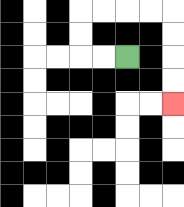{'start': '[5, 2]', 'end': '[7, 4]', 'path_directions': 'L,L,U,U,R,R,R,R,D,D,D,D', 'path_coordinates': '[[5, 2], [4, 2], [3, 2], [3, 1], [3, 0], [4, 0], [5, 0], [6, 0], [7, 0], [7, 1], [7, 2], [7, 3], [7, 4]]'}